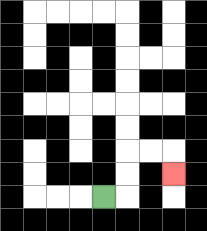{'start': '[4, 8]', 'end': '[7, 7]', 'path_directions': 'R,U,U,R,R,D', 'path_coordinates': '[[4, 8], [5, 8], [5, 7], [5, 6], [6, 6], [7, 6], [7, 7]]'}